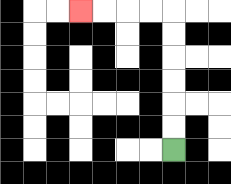{'start': '[7, 6]', 'end': '[3, 0]', 'path_directions': 'U,U,U,U,U,U,L,L,L,L', 'path_coordinates': '[[7, 6], [7, 5], [7, 4], [7, 3], [7, 2], [7, 1], [7, 0], [6, 0], [5, 0], [4, 0], [3, 0]]'}